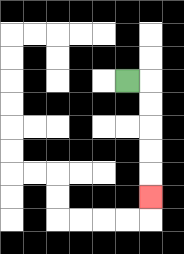{'start': '[5, 3]', 'end': '[6, 8]', 'path_directions': 'R,D,D,D,D,D', 'path_coordinates': '[[5, 3], [6, 3], [6, 4], [6, 5], [6, 6], [6, 7], [6, 8]]'}